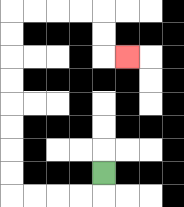{'start': '[4, 7]', 'end': '[5, 2]', 'path_directions': 'D,L,L,L,L,U,U,U,U,U,U,U,U,R,R,R,R,D,D,R', 'path_coordinates': '[[4, 7], [4, 8], [3, 8], [2, 8], [1, 8], [0, 8], [0, 7], [0, 6], [0, 5], [0, 4], [0, 3], [0, 2], [0, 1], [0, 0], [1, 0], [2, 0], [3, 0], [4, 0], [4, 1], [4, 2], [5, 2]]'}